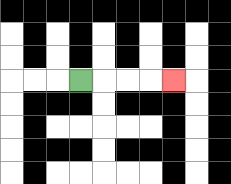{'start': '[3, 3]', 'end': '[7, 3]', 'path_directions': 'R,R,R,R', 'path_coordinates': '[[3, 3], [4, 3], [5, 3], [6, 3], [7, 3]]'}